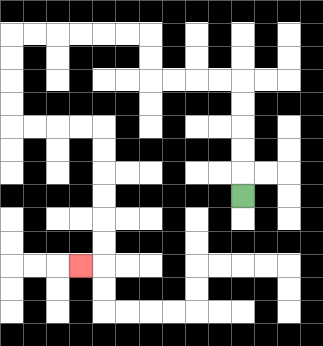{'start': '[10, 8]', 'end': '[3, 11]', 'path_directions': 'U,U,U,U,U,L,L,L,L,U,U,L,L,L,L,L,L,D,D,D,D,R,R,R,R,D,D,D,D,D,D,L', 'path_coordinates': '[[10, 8], [10, 7], [10, 6], [10, 5], [10, 4], [10, 3], [9, 3], [8, 3], [7, 3], [6, 3], [6, 2], [6, 1], [5, 1], [4, 1], [3, 1], [2, 1], [1, 1], [0, 1], [0, 2], [0, 3], [0, 4], [0, 5], [1, 5], [2, 5], [3, 5], [4, 5], [4, 6], [4, 7], [4, 8], [4, 9], [4, 10], [4, 11], [3, 11]]'}